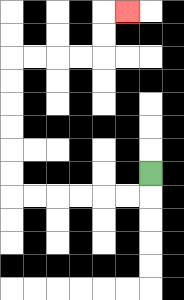{'start': '[6, 7]', 'end': '[5, 0]', 'path_directions': 'D,L,L,L,L,L,L,U,U,U,U,U,U,R,R,R,R,U,U,R', 'path_coordinates': '[[6, 7], [6, 8], [5, 8], [4, 8], [3, 8], [2, 8], [1, 8], [0, 8], [0, 7], [0, 6], [0, 5], [0, 4], [0, 3], [0, 2], [1, 2], [2, 2], [3, 2], [4, 2], [4, 1], [4, 0], [5, 0]]'}